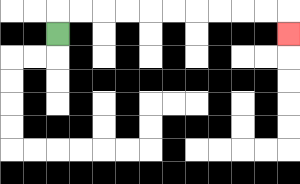{'start': '[2, 1]', 'end': '[12, 1]', 'path_directions': 'U,R,R,R,R,R,R,R,R,R,R,D', 'path_coordinates': '[[2, 1], [2, 0], [3, 0], [4, 0], [5, 0], [6, 0], [7, 0], [8, 0], [9, 0], [10, 0], [11, 0], [12, 0], [12, 1]]'}